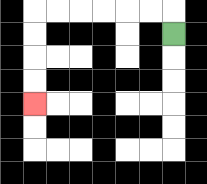{'start': '[7, 1]', 'end': '[1, 4]', 'path_directions': 'U,L,L,L,L,L,L,D,D,D,D', 'path_coordinates': '[[7, 1], [7, 0], [6, 0], [5, 0], [4, 0], [3, 0], [2, 0], [1, 0], [1, 1], [1, 2], [1, 3], [1, 4]]'}